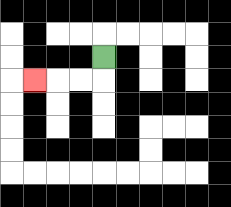{'start': '[4, 2]', 'end': '[1, 3]', 'path_directions': 'D,L,L,L', 'path_coordinates': '[[4, 2], [4, 3], [3, 3], [2, 3], [1, 3]]'}